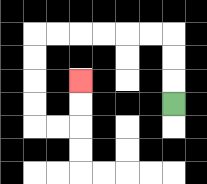{'start': '[7, 4]', 'end': '[3, 3]', 'path_directions': 'U,U,U,L,L,L,L,L,L,D,D,D,D,R,R,U,U', 'path_coordinates': '[[7, 4], [7, 3], [7, 2], [7, 1], [6, 1], [5, 1], [4, 1], [3, 1], [2, 1], [1, 1], [1, 2], [1, 3], [1, 4], [1, 5], [2, 5], [3, 5], [3, 4], [3, 3]]'}